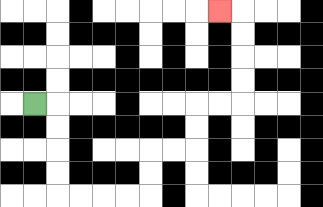{'start': '[1, 4]', 'end': '[9, 0]', 'path_directions': 'R,D,D,D,D,R,R,R,R,U,U,R,R,U,U,R,R,U,U,U,U,L', 'path_coordinates': '[[1, 4], [2, 4], [2, 5], [2, 6], [2, 7], [2, 8], [3, 8], [4, 8], [5, 8], [6, 8], [6, 7], [6, 6], [7, 6], [8, 6], [8, 5], [8, 4], [9, 4], [10, 4], [10, 3], [10, 2], [10, 1], [10, 0], [9, 0]]'}